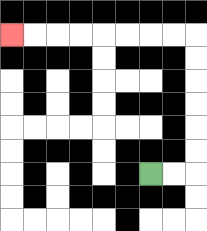{'start': '[6, 7]', 'end': '[0, 1]', 'path_directions': 'R,R,U,U,U,U,U,U,L,L,L,L,L,L,L,L', 'path_coordinates': '[[6, 7], [7, 7], [8, 7], [8, 6], [8, 5], [8, 4], [8, 3], [8, 2], [8, 1], [7, 1], [6, 1], [5, 1], [4, 1], [3, 1], [2, 1], [1, 1], [0, 1]]'}